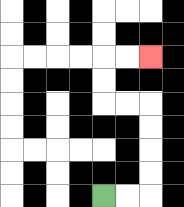{'start': '[4, 8]', 'end': '[6, 2]', 'path_directions': 'R,R,U,U,U,U,L,L,U,U,R,R', 'path_coordinates': '[[4, 8], [5, 8], [6, 8], [6, 7], [6, 6], [6, 5], [6, 4], [5, 4], [4, 4], [4, 3], [4, 2], [5, 2], [6, 2]]'}